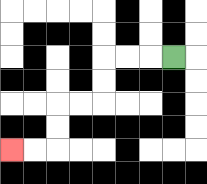{'start': '[7, 2]', 'end': '[0, 6]', 'path_directions': 'L,L,L,D,D,L,L,D,D,L,L', 'path_coordinates': '[[7, 2], [6, 2], [5, 2], [4, 2], [4, 3], [4, 4], [3, 4], [2, 4], [2, 5], [2, 6], [1, 6], [0, 6]]'}